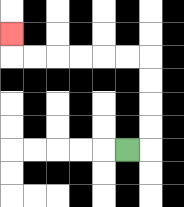{'start': '[5, 6]', 'end': '[0, 1]', 'path_directions': 'R,U,U,U,U,L,L,L,L,L,L,U', 'path_coordinates': '[[5, 6], [6, 6], [6, 5], [6, 4], [6, 3], [6, 2], [5, 2], [4, 2], [3, 2], [2, 2], [1, 2], [0, 2], [0, 1]]'}